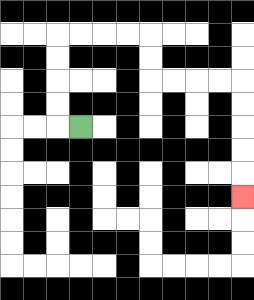{'start': '[3, 5]', 'end': '[10, 8]', 'path_directions': 'L,U,U,U,U,R,R,R,R,D,D,R,R,R,R,D,D,D,D,D', 'path_coordinates': '[[3, 5], [2, 5], [2, 4], [2, 3], [2, 2], [2, 1], [3, 1], [4, 1], [5, 1], [6, 1], [6, 2], [6, 3], [7, 3], [8, 3], [9, 3], [10, 3], [10, 4], [10, 5], [10, 6], [10, 7], [10, 8]]'}